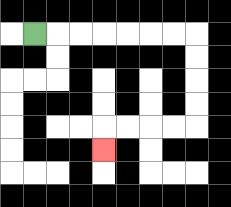{'start': '[1, 1]', 'end': '[4, 6]', 'path_directions': 'R,R,R,R,R,R,R,D,D,D,D,L,L,L,L,D', 'path_coordinates': '[[1, 1], [2, 1], [3, 1], [4, 1], [5, 1], [6, 1], [7, 1], [8, 1], [8, 2], [8, 3], [8, 4], [8, 5], [7, 5], [6, 5], [5, 5], [4, 5], [4, 6]]'}